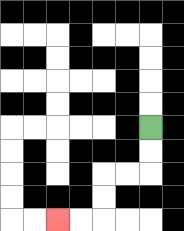{'start': '[6, 5]', 'end': '[2, 9]', 'path_directions': 'D,D,L,L,D,D,L,L', 'path_coordinates': '[[6, 5], [6, 6], [6, 7], [5, 7], [4, 7], [4, 8], [4, 9], [3, 9], [2, 9]]'}